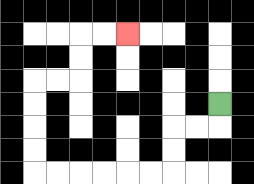{'start': '[9, 4]', 'end': '[5, 1]', 'path_directions': 'D,L,L,D,D,L,L,L,L,L,L,U,U,U,U,R,R,U,U,R,R', 'path_coordinates': '[[9, 4], [9, 5], [8, 5], [7, 5], [7, 6], [7, 7], [6, 7], [5, 7], [4, 7], [3, 7], [2, 7], [1, 7], [1, 6], [1, 5], [1, 4], [1, 3], [2, 3], [3, 3], [3, 2], [3, 1], [4, 1], [5, 1]]'}